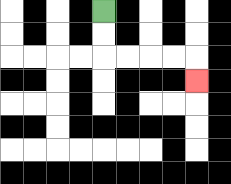{'start': '[4, 0]', 'end': '[8, 3]', 'path_directions': 'D,D,R,R,R,R,D', 'path_coordinates': '[[4, 0], [4, 1], [4, 2], [5, 2], [6, 2], [7, 2], [8, 2], [8, 3]]'}